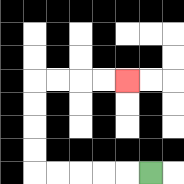{'start': '[6, 7]', 'end': '[5, 3]', 'path_directions': 'L,L,L,L,L,U,U,U,U,R,R,R,R', 'path_coordinates': '[[6, 7], [5, 7], [4, 7], [3, 7], [2, 7], [1, 7], [1, 6], [1, 5], [1, 4], [1, 3], [2, 3], [3, 3], [4, 3], [5, 3]]'}